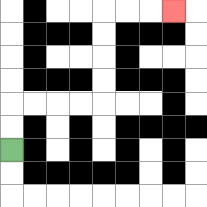{'start': '[0, 6]', 'end': '[7, 0]', 'path_directions': 'U,U,R,R,R,R,U,U,U,U,R,R,R', 'path_coordinates': '[[0, 6], [0, 5], [0, 4], [1, 4], [2, 4], [3, 4], [4, 4], [4, 3], [4, 2], [4, 1], [4, 0], [5, 0], [6, 0], [7, 0]]'}